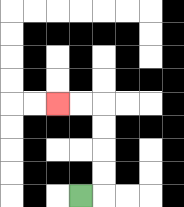{'start': '[3, 8]', 'end': '[2, 4]', 'path_directions': 'R,U,U,U,U,L,L', 'path_coordinates': '[[3, 8], [4, 8], [4, 7], [4, 6], [4, 5], [4, 4], [3, 4], [2, 4]]'}